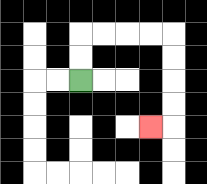{'start': '[3, 3]', 'end': '[6, 5]', 'path_directions': 'U,U,R,R,R,R,D,D,D,D,L', 'path_coordinates': '[[3, 3], [3, 2], [3, 1], [4, 1], [5, 1], [6, 1], [7, 1], [7, 2], [7, 3], [7, 4], [7, 5], [6, 5]]'}